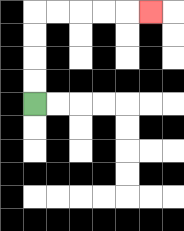{'start': '[1, 4]', 'end': '[6, 0]', 'path_directions': 'U,U,U,U,R,R,R,R,R', 'path_coordinates': '[[1, 4], [1, 3], [1, 2], [1, 1], [1, 0], [2, 0], [3, 0], [4, 0], [5, 0], [6, 0]]'}